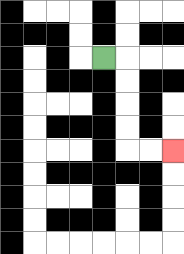{'start': '[4, 2]', 'end': '[7, 6]', 'path_directions': 'R,D,D,D,D,R,R', 'path_coordinates': '[[4, 2], [5, 2], [5, 3], [5, 4], [5, 5], [5, 6], [6, 6], [7, 6]]'}